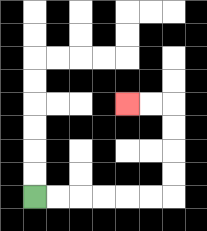{'start': '[1, 8]', 'end': '[5, 4]', 'path_directions': 'R,R,R,R,R,R,U,U,U,U,L,L', 'path_coordinates': '[[1, 8], [2, 8], [3, 8], [4, 8], [5, 8], [6, 8], [7, 8], [7, 7], [7, 6], [7, 5], [7, 4], [6, 4], [5, 4]]'}